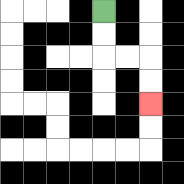{'start': '[4, 0]', 'end': '[6, 4]', 'path_directions': 'D,D,R,R,D,D', 'path_coordinates': '[[4, 0], [4, 1], [4, 2], [5, 2], [6, 2], [6, 3], [6, 4]]'}